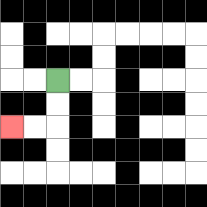{'start': '[2, 3]', 'end': '[0, 5]', 'path_directions': 'D,D,L,L', 'path_coordinates': '[[2, 3], [2, 4], [2, 5], [1, 5], [0, 5]]'}